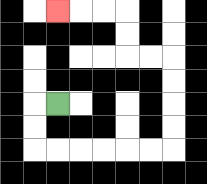{'start': '[2, 4]', 'end': '[2, 0]', 'path_directions': 'L,D,D,R,R,R,R,R,R,U,U,U,U,L,L,U,U,L,L,L', 'path_coordinates': '[[2, 4], [1, 4], [1, 5], [1, 6], [2, 6], [3, 6], [4, 6], [5, 6], [6, 6], [7, 6], [7, 5], [7, 4], [7, 3], [7, 2], [6, 2], [5, 2], [5, 1], [5, 0], [4, 0], [3, 0], [2, 0]]'}